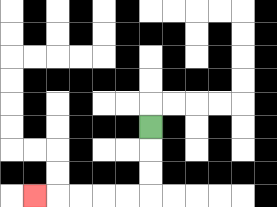{'start': '[6, 5]', 'end': '[1, 8]', 'path_directions': 'D,D,D,L,L,L,L,L', 'path_coordinates': '[[6, 5], [6, 6], [6, 7], [6, 8], [5, 8], [4, 8], [3, 8], [2, 8], [1, 8]]'}